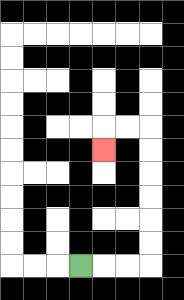{'start': '[3, 11]', 'end': '[4, 6]', 'path_directions': 'R,R,R,U,U,U,U,U,U,L,L,D', 'path_coordinates': '[[3, 11], [4, 11], [5, 11], [6, 11], [6, 10], [6, 9], [6, 8], [6, 7], [6, 6], [6, 5], [5, 5], [4, 5], [4, 6]]'}